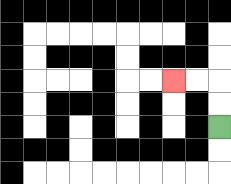{'start': '[9, 5]', 'end': '[7, 3]', 'path_directions': 'U,U,L,L', 'path_coordinates': '[[9, 5], [9, 4], [9, 3], [8, 3], [7, 3]]'}